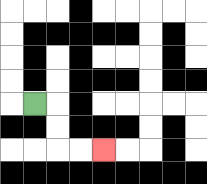{'start': '[1, 4]', 'end': '[4, 6]', 'path_directions': 'R,D,D,R,R', 'path_coordinates': '[[1, 4], [2, 4], [2, 5], [2, 6], [3, 6], [4, 6]]'}